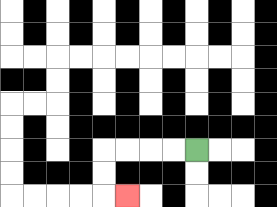{'start': '[8, 6]', 'end': '[5, 8]', 'path_directions': 'L,L,L,L,D,D,R', 'path_coordinates': '[[8, 6], [7, 6], [6, 6], [5, 6], [4, 6], [4, 7], [4, 8], [5, 8]]'}